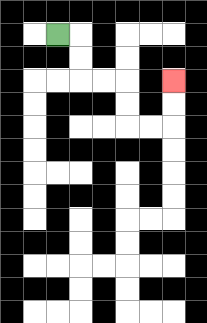{'start': '[2, 1]', 'end': '[7, 3]', 'path_directions': 'R,D,D,R,R,D,D,R,R,U,U', 'path_coordinates': '[[2, 1], [3, 1], [3, 2], [3, 3], [4, 3], [5, 3], [5, 4], [5, 5], [6, 5], [7, 5], [7, 4], [7, 3]]'}